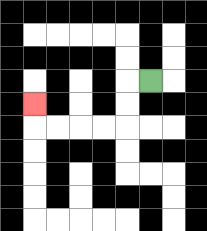{'start': '[6, 3]', 'end': '[1, 4]', 'path_directions': 'L,D,D,L,L,L,L,U', 'path_coordinates': '[[6, 3], [5, 3], [5, 4], [5, 5], [4, 5], [3, 5], [2, 5], [1, 5], [1, 4]]'}